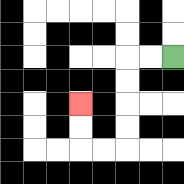{'start': '[7, 2]', 'end': '[3, 4]', 'path_directions': 'L,L,D,D,D,D,L,L,U,U', 'path_coordinates': '[[7, 2], [6, 2], [5, 2], [5, 3], [5, 4], [5, 5], [5, 6], [4, 6], [3, 6], [3, 5], [3, 4]]'}